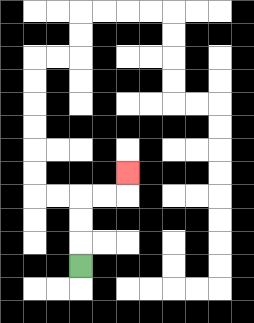{'start': '[3, 11]', 'end': '[5, 7]', 'path_directions': 'U,U,U,R,R,U', 'path_coordinates': '[[3, 11], [3, 10], [3, 9], [3, 8], [4, 8], [5, 8], [5, 7]]'}